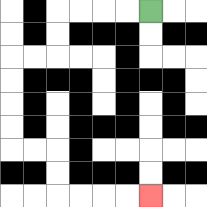{'start': '[6, 0]', 'end': '[6, 8]', 'path_directions': 'L,L,L,L,D,D,L,L,D,D,D,D,R,R,D,D,R,R,R,R', 'path_coordinates': '[[6, 0], [5, 0], [4, 0], [3, 0], [2, 0], [2, 1], [2, 2], [1, 2], [0, 2], [0, 3], [0, 4], [0, 5], [0, 6], [1, 6], [2, 6], [2, 7], [2, 8], [3, 8], [4, 8], [5, 8], [6, 8]]'}